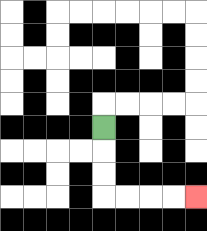{'start': '[4, 5]', 'end': '[8, 8]', 'path_directions': 'D,D,D,R,R,R,R', 'path_coordinates': '[[4, 5], [4, 6], [4, 7], [4, 8], [5, 8], [6, 8], [7, 8], [8, 8]]'}